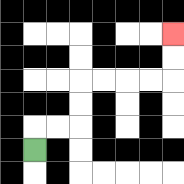{'start': '[1, 6]', 'end': '[7, 1]', 'path_directions': 'U,R,R,U,U,R,R,R,R,U,U', 'path_coordinates': '[[1, 6], [1, 5], [2, 5], [3, 5], [3, 4], [3, 3], [4, 3], [5, 3], [6, 3], [7, 3], [7, 2], [7, 1]]'}